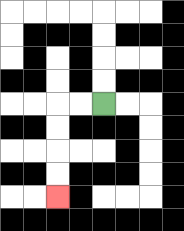{'start': '[4, 4]', 'end': '[2, 8]', 'path_directions': 'L,L,D,D,D,D', 'path_coordinates': '[[4, 4], [3, 4], [2, 4], [2, 5], [2, 6], [2, 7], [2, 8]]'}